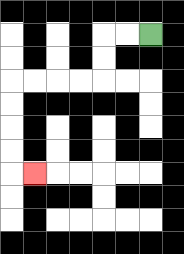{'start': '[6, 1]', 'end': '[1, 7]', 'path_directions': 'L,L,D,D,L,L,L,L,D,D,D,D,R', 'path_coordinates': '[[6, 1], [5, 1], [4, 1], [4, 2], [4, 3], [3, 3], [2, 3], [1, 3], [0, 3], [0, 4], [0, 5], [0, 6], [0, 7], [1, 7]]'}